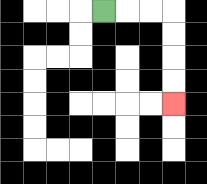{'start': '[4, 0]', 'end': '[7, 4]', 'path_directions': 'R,R,R,D,D,D,D', 'path_coordinates': '[[4, 0], [5, 0], [6, 0], [7, 0], [7, 1], [7, 2], [7, 3], [7, 4]]'}